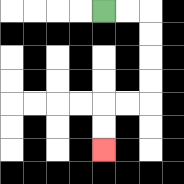{'start': '[4, 0]', 'end': '[4, 6]', 'path_directions': 'R,R,D,D,D,D,L,L,D,D', 'path_coordinates': '[[4, 0], [5, 0], [6, 0], [6, 1], [6, 2], [6, 3], [6, 4], [5, 4], [4, 4], [4, 5], [4, 6]]'}